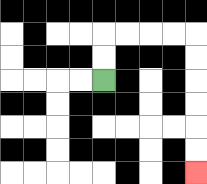{'start': '[4, 3]', 'end': '[8, 7]', 'path_directions': 'U,U,R,R,R,R,D,D,D,D,D,D', 'path_coordinates': '[[4, 3], [4, 2], [4, 1], [5, 1], [6, 1], [7, 1], [8, 1], [8, 2], [8, 3], [8, 4], [8, 5], [8, 6], [8, 7]]'}